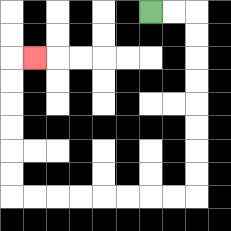{'start': '[6, 0]', 'end': '[1, 2]', 'path_directions': 'R,R,D,D,D,D,D,D,D,D,L,L,L,L,L,L,L,L,U,U,U,U,U,U,R', 'path_coordinates': '[[6, 0], [7, 0], [8, 0], [8, 1], [8, 2], [8, 3], [8, 4], [8, 5], [8, 6], [8, 7], [8, 8], [7, 8], [6, 8], [5, 8], [4, 8], [3, 8], [2, 8], [1, 8], [0, 8], [0, 7], [0, 6], [0, 5], [0, 4], [0, 3], [0, 2], [1, 2]]'}